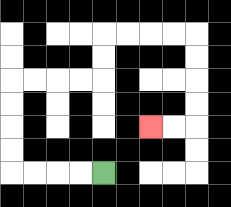{'start': '[4, 7]', 'end': '[6, 5]', 'path_directions': 'L,L,L,L,U,U,U,U,R,R,R,R,U,U,R,R,R,R,D,D,D,D,L,L', 'path_coordinates': '[[4, 7], [3, 7], [2, 7], [1, 7], [0, 7], [0, 6], [0, 5], [0, 4], [0, 3], [1, 3], [2, 3], [3, 3], [4, 3], [4, 2], [4, 1], [5, 1], [6, 1], [7, 1], [8, 1], [8, 2], [8, 3], [8, 4], [8, 5], [7, 5], [6, 5]]'}